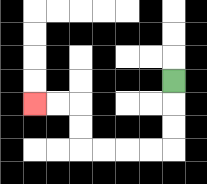{'start': '[7, 3]', 'end': '[1, 4]', 'path_directions': 'D,D,D,L,L,L,L,U,U,L,L', 'path_coordinates': '[[7, 3], [7, 4], [7, 5], [7, 6], [6, 6], [5, 6], [4, 6], [3, 6], [3, 5], [3, 4], [2, 4], [1, 4]]'}